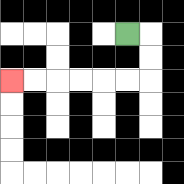{'start': '[5, 1]', 'end': '[0, 3]', 'path_directions': 'R,D,D,L,L,L,L,L,L', 'path_coordinates': '[[5, 1], [6, 1], [6, 2], [6, 3], [5, 3], [4, 3], [3, 3], [2, 3], [1, 3], [0, 3]]'}